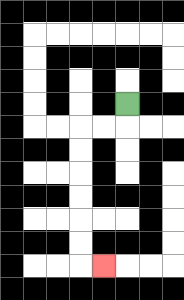{'start': '[5, 4]', 'end': '[4, 11]', 'path_directions': 'D,L,L,D,D,D,D,D,D,R', 'path_coordinates': '[[5, 4], [5, 5], [4, 5], [3, 5], [3, 6], [3, 7], [3, 8], [3, 9], [3, 10], [3, 11], [4, 11]]'}